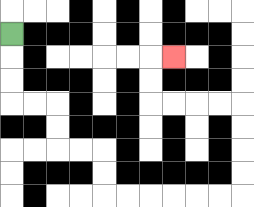{'start': '[0, 1]', 'end': '[7, 2]', 'path_directions': 'D,D,D,R,R,D,D,R,R,D,D,R,R,R,R,R,R,U,U,U,U,L,L,L,L,U,U,R', 'path_coordinates': '[[0, 1], [0, 2], [0, 3], [0, 4], [1, 4], [2, 4], [2, 5], [2, 6], [3, 6], [4, 6], [4, 7], [4, 8], [5, 8], [6, 8], [7, 8], [8, 8], [9, 8], [10, 8], [10, 7], [10, 6], [10, 5], [10, 4], [9, 4], [8, 4], [7, 4], [6, 4], [6, 3], [6, 2], [7, 2]]'}